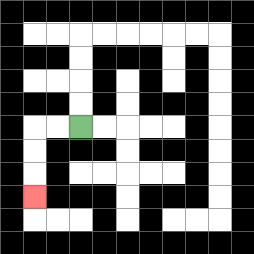{'start': '[3, 5]', 'end': '[1, 8]', 'path_directions': 'L,L,D,D,D', 'path_coordinates': '[[3, 5], [2, 5], [1, 5], [1, 6], [1, 7], [1, 8]]'}